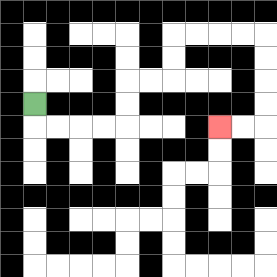{'start': '[1, 4]', 'end': '[9, 5]', 'path_directions': 'D,R,R,R,R,U,U,R,R,U,U,R,R,R,R,D,D,D,D,L,L', 'path_coordinates': '[[1, 4], [1, 5], [2, 5], [3, 5], [4, 5], [5, 5], [5, 4], [5, 3], [6, 3], [7, 3], [7, 2], [7, 1], [8, 1], [9, 1], [10, 1], [11, 1], [11, 2], [11, 3], [11, 4], [11, 5], [10, 5], [9, 5]]'}